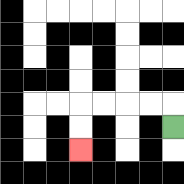{'start': '[7, 5]', 'end': '[3, 6]', 'path_directions': 'U,L,L,L,L,D,D', 'path_coordinates': '[[7, 5], [7, 4], [6, 4], [5, 4], [4, 4], [3, 4], [3, 5], [3, 6]]'}